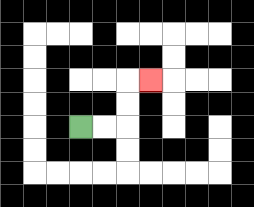{'start': '[3, 5]', 'end': '[6, 3]', 'path_directions': 'R,R,U,U,R', 'path_coordinates': '[[3, 5], [4, 5], [5, 5], [5, 4], [5, 3], [6, 3]]'}